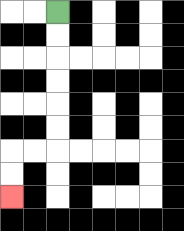{'start': '[2, 0]', 'end': '[0, 8]', 'path_directions': 'D,D,D,D,D,D,L,L,D,D', 'path_coordinates': '[[2, 0], [2, 1], [2, 2], [2, 3], [2, 4], [2, 5], [2, 6], [1, 6], [0, 6], [0, 7], [0, 8]]'}